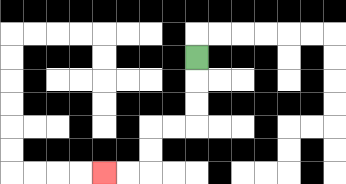{'start': '[8, 2]', 'end': '[4, 7]', 'path_directions': 'D,D,D,L,L,D,D,L,L', 'path_coordinates': '[[8, 2], [8, 3], [8, 4], [8, 5], [7, 5], [6, 5], [6, 6], [6, 7], [5, 7], [4, 7]]'}